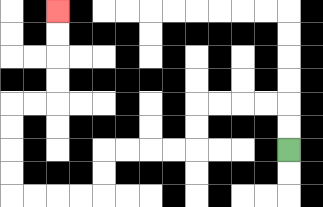{'start': '[12, 6]', 'end': '[2, 0]', 'path_directions': 'U,U,L,L,L,L,D,D,L,L,L,L,D,D,L,L,L,L,U,U,U,U,R,R,U,U,U,U', 'path_coordinates': '[[12, 6], [12, 5], [12, 4], [11, 4], [10, 4], [9, 4], [8, 4], [8, 5], [8, 6], [7, 6], [6, 6], [5, 6], [4, 6], [4, 7], [4, 8], [3, 8], [2, 8], [1, 8], [0, 8], [0, 7], [0, 6], [0, 5], [0, 4], [1, 4], [2, 4], [2, 3], [2, 2], [2, 1], [2, 0]]'}